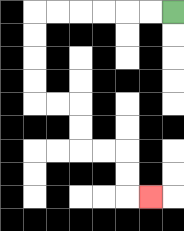{'start': '[7, 0]', 'end': '[6, 8]', 'path_directions': 'L,L,L,L,L,L,D,D,D,D,R,R,D,D,R,R,D,D,R', 'path_coordinates': '[[7, 0], [6, 0], [5, 0], [4, 0], [3, 0], [2, 0], [1, 0], [1, 1], [1, 2], [1, 3], [1, 4], [2, 4], [3, 4], [3, 5], [3, 6], [4, 6], [5, 6], [5, 7], [5, 8], [6, 8]]'}